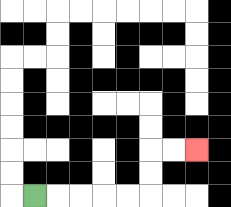{'start': '[1, 8]', 'end': '[8, 6]', 'path_directions': 'R,R,R,R,R,U,U,R,R', 'path_coordinates': '[[1, 8], [2, 8], [3, 8], [4, 8], [5, 8], [6, 8], [6, 7], [6, 6], [7, 6], [8, 6]]'}